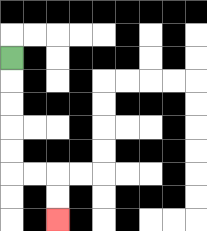{'start': '[0, 2]', 'end': '[2, 9]', 'path_directions': 'D,D,D,D,D,R,R,D,D', 'path_coordinates': '[[0, 2], [0, 3], [0, 4], [0, 5], [0, 6], [0, 7], [1, 7], [2, 7], [2, 8], [2, 9]]'}